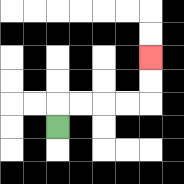{'start': '[2, 5]', 'end': '[6, 2]', 'path_directions': 'U,R,R,R,R,U,U', 'path_coordinates': '[[2, 5], [2, 4], [3, 4], [4, 4], [5, 4], [6, 4], [6, 3], [6, 2]]'}